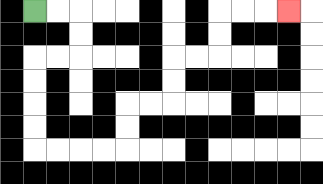{'start': '[1, 0]', 'end': '[12, 0]', 'path_directions': 'R,R,D,D,L,L,D,D,D,D,R,R,R,R,U,U,R,R,U,U,R,R,U,U,R,R,R', 'path_coordinates': '[[1, 0], [2, 0], [3, 0], [3, 1], [3, 2], [2, 2], [1, 2], [1, 3], [1, 4], [1, 5], [1, 6], [2, 6], [3, 6], [4, 6], [5, 6], [5, 5], [5, 4], [6, 4], [7, 4], [7, 3], [7, 2], [8, 2], [9, 2], [9, 1], [9, 0], [10, 0], [11, 0], [12, 0]]'}